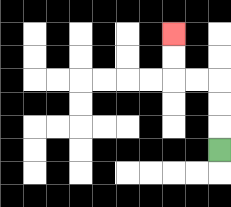{'start': '[9, 6]', 'end': '[7, 1]', 'path_directions': 'U,U,U,L,L,U,U', 'path_coordinates': '[[9, 6], [9, 5], [9, 4], [9, 3], [8, 3], [7, 3], [7, 2], [7, 1]]'}